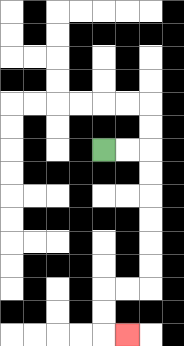{'start': '[4, 6]', 'end': '[5, 14]', 'path_directions': 'R,R,D,D,D,D,D,D,L,L,D,D,R', 'path_coordinates': '[[4, 6], [5, 6], [6, 6], [6, 7], [6, 8], [6, 9], [6, 10], [6, 11], [6, 12], [5, 12], [4, 12], [4, 13], [4, 14], [5, 14]]'}